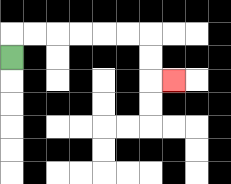{'start': '[0, 2]', 'end': '[7, 3]', 'path_directions': 'U,R,R,R,R,R,R,D,D,R', 'path_coordinates': '[[0, 2], [0, 1], [1, 1], [2, 1], [3, 1], [4, 1], [5, 1], [6, 1], [6, 2], [6, 3], [7, 3]]'}